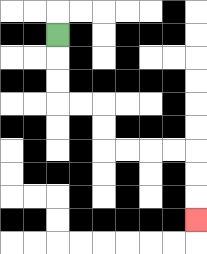{'start': '[2, 1]', 'end': '[8, 9]', 'path_directions': 'D,D,D,R,R,D,D,R,R,R,R,D,D,D', 'path_coordinates': '[[2, 1], [2, 2], [2, 3], [2, 4], [3, 4], [4, 4], [4, 5], [4, 6], [5, 6], [6, 6], [7, 6], [8, 6], [8, 7], [8, 8], [8, 9]]'}